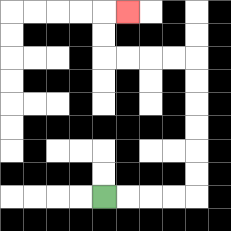{'start': '[4, 8]', 'end': '[5, 0]', 'path_directions': 'R,R,R,R,U,U,U,U,U,U,L,L,L,L,U,U,R', 'path_coordinates': '[[4, 8], [5, 8], [6, 8], [7, 8], [8, 8], [8, 7], [8, 6], [8, 5], [8, 4], [8, 3], [8, 2], [7, 2], [6, 2], [5, 2], [4, 2], [4, 1], [4, 0], [5, 0]]'}